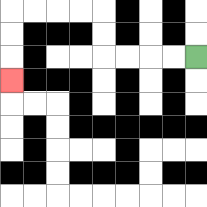{'start': '[8, 2]', 'end': '[0, 3]', 'path_directions': 'L,L,L,L,U,U,L,L,L,L,D,D,D', 'path_coordinates': '[[8, 2], [7, 2], [6, 2], [5, 2], [4, 2], [4, 1], [4, 0], [3, 0], [2, 0], [1, 0], [0, 0], [0, 1], [0, 2], [0, 3]]'}